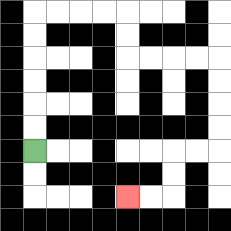{'start': '[1, 6]', 'end': '[5, 8]', 'path_directions': 'U,U,U,U,U,U,R,R,R,R,D,D,R,R,R,R,D,D,D,D,L,L,D,D,L,L', 'path_coordinates': '[[1, 6], [1, 5], [1, 4], [1, 3], [1, 2], [1, 1], [1, 0], [2, 0], [3, 0], [4, 0], [5, 0], [5, 1], [5, 2], [6, 2], [7, 2], [8, 2], [9, 2], [9, 3], [9, 4], [9, 5], [9, 6], [8, 6], [7, 6], [7, 7], [7, 8], [6, 8], [5, 8]]'}